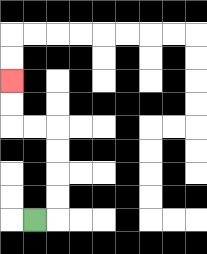{'start': '[1, 9]', 'end': '[0, 3]', 'path_directions': 'R,U,U,U,U,L,L,U,U', 'path_coordinates': '[[1, 9], [2, 9], [2, 8], [2, 7], [2, 6], [2, 5], [1, 5], [0, 5], [0, 4], [0, 3]]'}